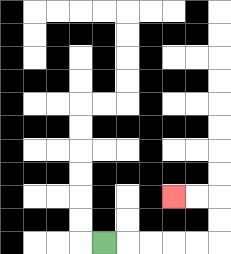{'start': '[4, 10]', 'end': '[7, 8]', 'path_directions': 'R,R,R,R,R,U,U,L,L', 'path_coordinates': '[[4, 10], [5, 10], [6, 10], [7, 10], [8, 10], [9, 10], [9, 9], [9, 8], [8, 8], [7, 8]]'}